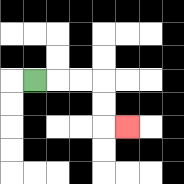{'start': '[1, 3]', 'end': '[5, 5]', 'path_directions': 'R,R,R,D,D,R', 'path_coordinates': '[[1, 3], [2, 3], [3, 3], [4, 3], [4, 4], [4, 5], [5, 5]]'}